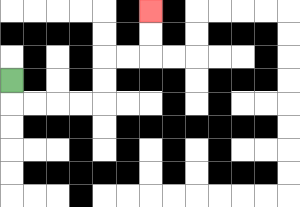{'start': '[0, 3]', 'end': '[6, 0]', 'path_directions': 'D,R,R,R,R,U,U,R,R,U,U', 'path_coordinates': '[[0, 3], [0, 4], [1, 4], [2, 4], [3, 4], [4, 4], [4, 3], [4, 2], [5, 2], [6, 2], [6, 1], [6, 0]]'}